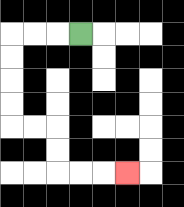{'start': '[3, 1]', 'end': '[5, 7]', 'path_directions': 'L,L,L,D,D,D,D,R,R,D,D,R,R,R', 'path_coordinates': '[[3, 1], [2, 1], [1, 1], [0, 1], [0, 2], [0, 3], [0, 4], [0, 5], [1, 5], [2, 5], [2, 6], [2, 7], [3, 7], [4, 7], [5, 7]]'}